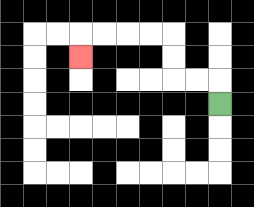{'start': '[9, 4]', 'end': '[3, 2]', 'path_directions': 'U,L,L,U,U,L,L,L,L,D', 'path_coordinates': '[[9, 4], [9, 3], [8, 3], [7, 3], [7, 2], [7, 1], [6, 1], [5, 1], [4, 1], [3, 1], [3, 2]]'}